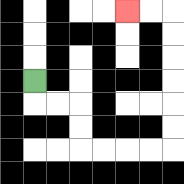{'start': '[1, 3]', 'end': '[5, 0]', 'path_directions': 'D,R,R,D,D,R,R,R,R,U,U,U,U,U,U,L,L', 'path_coordinates': '[[1, 3], [1, 4], [2, 4], [3, 4], [3, 5], [3, 6], [4, 6], [5, 6], [6, 6], [7, 6], [7, 5], [7, 4], [7, 3], [7, 2], [7, 1], [7, 0], [6, 0], [5, 0]]'}